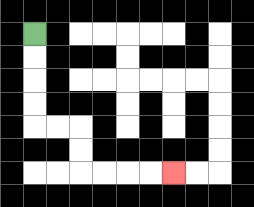{'start': '[1, 1]', 'end': '[7, 7]', 'path_directions': 'D,D,D,D,R,R,D,D,R,R,R,R', 'path_coordinates': '[[1, 1], [1, 2], [1, 3], [1, 4], [1, 5], [2, 5], [3, 5], [3, 6], [3, 7], [4, 7], [5, 7], [6, 7], [7, 7]]'}